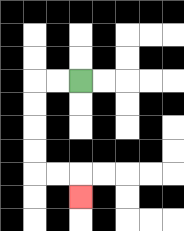{'start': '[3, 3]', 'end': '[3, 8]', 'path_directions': 'L,L,D,D,D,D,R,R,D', 'path_coordinates': '[[3, 3], [2, 3], [1, 3], [1, 4], [1, 5], [1, 6], [1, 7], [2, 7], [3, 7], [3, 8]]'}